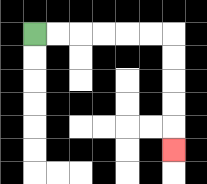{'start': '[1, 1]', 'end': '[7, 6]', 'path_directions': 'R,R,R,R,R,R,D,D,D,D,D', 'path_coordinates': '[[1, 1], [2, 1], [3, 1], [4, 1], [5, 1], [6, 1], [7, 1], [7, 2], [7, 3], [7, 4], [7, 5], [7, 6]]'}